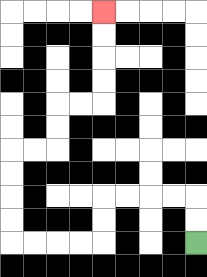{'start': '[8, 10]', 'end': '[4, 0]', 'path_directions': 'U,U,L,L,L,L,D,D,L,L,L,L,U,U,U,U,R,R,U,U,R,R,U,U,U,U', 'path_coordinates': '[[8, 10], [8, 9], [8, 8], [7, 8], [6, 8], [5, 8], [4, 8], [4, 9], [4, 10], [3, 10], [2, 10], [1, 10], [0, 10], [0, 9], [0, 8], [0, 7], [0, 6], [1, 6], [2, 6], [2, 5], [2, 4], [3, 4], [4, 4], [4, 3], [4, 2], [4, 1], [4, 0]]'}